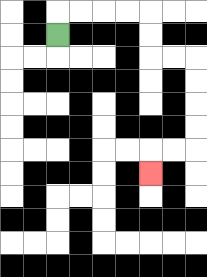{'start': '[2, 1]', 'end': '[6, 7]', 'path_directions': 'U,R,R,R,R,D,D,R,R,D,D,D,D,L,L,D', 'path_coordinates': '[[2, 1], [2, 0], [3, 0], [4, 0], [5, 0], [6, 0], [6, 1], [6, 2], [7, 2], [8, 2], [8, 3], [8, 4], [8, 5], [8, 6], [7, 6], [6, 6], [6, 7]]'}